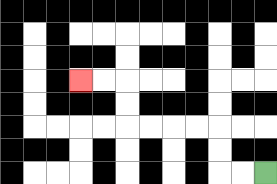{'start': '[11, 7]', 'end': '[3, 3]', 'path_directions': 'L,L,U,U,L,L,L,L,U,U,L,L', 'path_coordinates': '[[11, 7], [10, 7], [9, 7], [9, 6], [9, 5], [8, 5], [7, 5], [6, 5], [5, 5], [5, 4], [5, 3], [4, 3], [3, 3]]'}